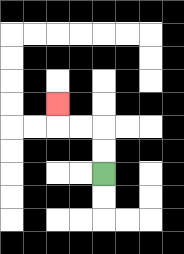{'start': '[4, 7]', 'end': '[2, 4]', 'path_directions': 'U,U,L,L,U', 'path_coordinates': '[[4, 7], [4, 6], [4, 5], [3, 5], [2, 5], [2, 4]]'}